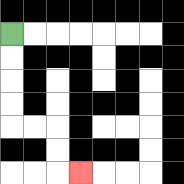{'start': '[0, 1]', 'end': '[3, 7]', 'path_directions': 'D,D,D,D,R,R,D,D,R', 'path_coordinates': '[[0, 1], [0, 2], [0, 3], [0, 4], [0, 5], [1, 5], [2, 5], [2, 6], [2, 7], [3, 7]]'}